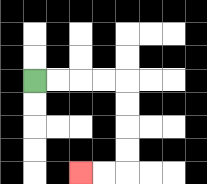{'start': '[1, 3]', 'end': '[3, 7]', 'path_directions': 'R,R,R,R,D,D,D,D,L,L', 'path_coordinates': '[[1, 3], [2, 3], [3, 3], [4, 3], [5, 3], [5, 4], [5, 5], [5, 6], [5, 7], [4, 7], [3, 7]]'}